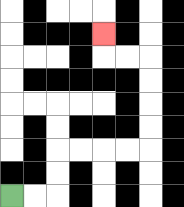{'start': '[0, 8]', 'end': '[4, 1]', 'path_directions': 'R,R,U,U,R,R,R,R,U,U,U,U,L,L,U', 'path_coordinates': '[[0, 8], [1, 8], [2, 8], [2, 7], [2, 6], [3, 6], [4, 6], [5, 6], [6, 6], [6, 5], [6, 4], [6, 3], [6, 2], [5, 2], [4, 2], [4, 1]]'}